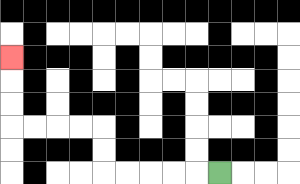{'start': '[9, 7]', 'end': '[0, 2]', 'path_directions': 'L,L,L,L,L,U,U,L,L,L,L,U,U,U', 'path_coordinates': '[[9, 7], [8, 7], [7, 7], [6, 7], [5, 7], [4, 7], [4, 6], [4, 5], [3, 5], [2, 5], [1, 5], [0, 5], [0, 4], [0, 3], [0, 2]]'}